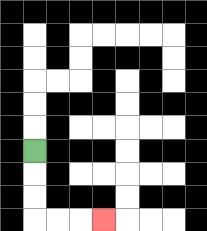{'start': '[1, 6]', 'end': '[4, 9]', 'path_directions': 'D,D,D,R,R,R', 'path_coordinates': '[[1, 6], [1, 7], [1, 8], [1, 9], [2, 9], [3, 9], [4, 9]]'}